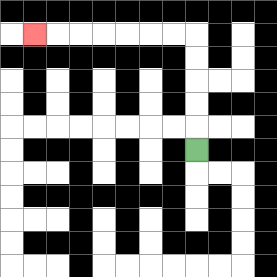{'start': '[8, 6]', 'end': '[1, 1]', 'path_directions': 'U,U,U,U,U,L,L,L,L,L,L,L', 'path_coordinates': '[[8, 6], [8, 5], [8, 4], [8, 3], [8, 2], [8, 1], [7, 1], [6, 1], [5, 1], [4, 1], [3, 1], [2, 1], [1, 1]]'}